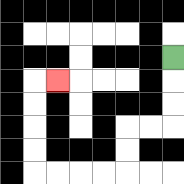{'start': '[7, 2]', 'end': '[2, 3]', 'path_directions': 'D,D,D,L,L,D,D,L,L,L,L,U,U,U,U,R', 'path_coordinates': '[[7, 2], [7, 3], [7, 4], [7, 5], [6, 5], [5, 5], [5, 6], [5, 7], [4, 7], [3, 7], [2, 7], [1, 7], [1, 6], [1, 5], [1, 4], [1, 3], [2, 3]]'}